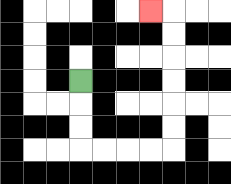{'start': '[3, 3]', 'end': '[6, 0]', 'path_directions': 'D,D,D,R,R,R,R,U,U,U,U,U,U,L', 'path_coordinates': '[[3, 3], [3, 4], [3, 5], [3, 6], [4, 6], [5, 6], [6, 6], [7, 6], [7, 5], [7, 4], [7, 3], [7, 2], [7, 1], [7, 0], [6, 0]]'}